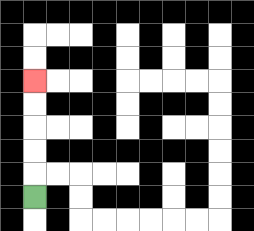{'start': '[1, 8]', 'end': '[1, 3]', 'path_directions': 'U,U,U,U,U', 'path_coordinates': '[[1, 8], [1, 7], [1, 6], [1, 5], [1, 4], [1, 3]]'}